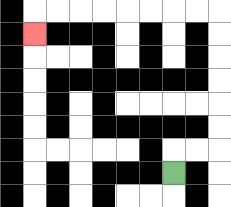{'start': '[7, 7]', 'end': '[1, 1]', 'path_directions': 'U,R,R,U,U,U,U,U,U,L,L,L,L,L,L,L,L,D', 'path_coordinates': '[[7, 7], [7, 6], [8, 6], [9, 6], [9, 5], [9, 4], [9, 3], [9, 2], [9, 1], [9, 0], [8, 0], [7, 0], [6, 0], [5, 0], [4, 0], [3, 0], [2, 0], [1, 0], [1, 1]]'}